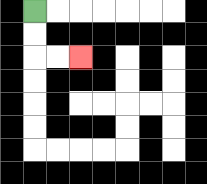{'start': '[1, 0]', 'end': '[3, 2]', 'path_directions': 'D,D,R,R', 'path_coordinates': '[[1, 0], [1, 1], [1, 2], [2, 2], [3, 2]]'}